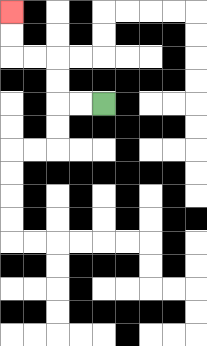{'start': '[4, 4]', 'end': '[0, 0]', 'path_directions': 'L,L,U,U,L,L,U,U', 'path_coordinates': '[[4, 4], [3, 4], [2, 4], [2, 3], [2, 2], [1, 2], [0, 2], [0, 1], [0, 0]]'}